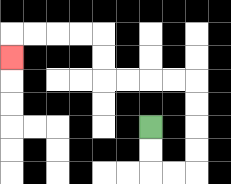{'start': '[6, 5]', 'end': '[0, 2]', 'path_directions': 'D,D,R,R,U,U,U,U,L,L,L,L,U,U,L,L,L,L,D', 'path_coordinates': '[[6, 5], [6, 6], [6, 7], [7, 7], [8, 7], [8, 6], [8, 5], [8, 4], [8, 3], [7, 3], [6, 3], [5, 3], [4, 3], [4, 2], [4, 1], [3, 1], [2, 1], [1, 1], [0, 1], [0, 2]]'}